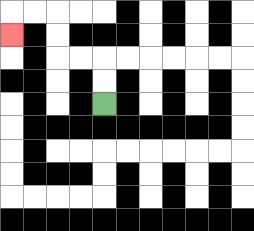{'start': '[4, 4]', 'end': '[0, 1]', 'path_directions': 'U,U,L,L,U,U,L,L,D', 'path_coordinates': '[[4, 4], [4, 3], [4, 2], [3, 2], [2, 2], [2, 1], [2, 0], [1, 0], [0, 0], [0, 1]]'}